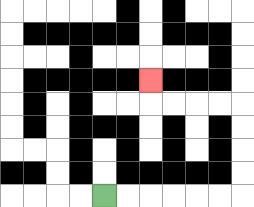{'start': '[4, 8]', 'end': '[6, 3]', 'path_directions': 'R,R,R,R,R,R,U,U,U,U,L,L,L,L,U', 'path_coordinates': '[[4, 8], [5, 8], [6, 8], [7, 8], [8, 8], [9, 8], [10, 8], [10, 7], [10, 6], [10, 5], [10, 4], [9, 4], [8, 4], [7, 4], [6, 4], [6, 3]]'}